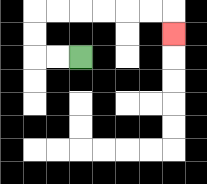{'start': '[3, 2]', 'end': '[7, 1]', 'path_directions': 'L,L,U,U,R,R,R,R,R,R,D', 'path_coordinates': '[[3, 2], [2, 2], [1, 2], [1, 1], [1, 0], [2, 0], [3, 0], [4, 0], [5, 0], [6, 0], [7, 0], [7, 1]]'}